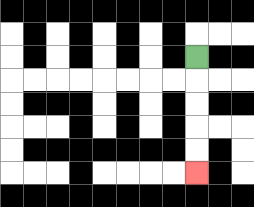{'start': '[8, 2]', 'end': '[8, 7]', 'path_directions': 'D,D,D,D,D', 'path_coordinates': '[[8, 2], [8, 3], [8, 4], [8, 5], [8, 6], [8, 7]]'}